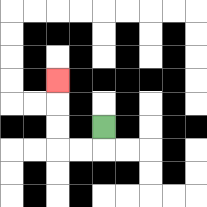{'start': '[4, 5]', 'end': '[2, 3]', 'path_directions': 'D,L,L,U,U,U', 'path_coordinates': '[[4, 5], [4, 6], [3, 6], [2, 6], [2, 5], [2, 4], [2, 3]]'}